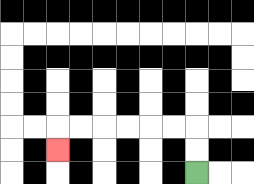{'start': '[8, 7]', 'end': '[2, 6]', 'path_directions': 'U,U,L,L,L,L,L,L,D', 'path_coordinates': '[[8, 7], [8, 6], [8, 5], [7, 5], [6, 5], [5, 5], [4, 5], [3, 5], [2, 5], [2, 6]]'}